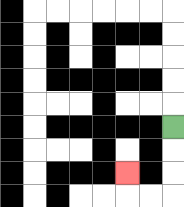{'start': '[7, 5]', 'end': '[5, 7]', 'path_directions': 'D,D,D,L,L,U', 'path_coordinates': '[[7, 5], [7, 6], [7, 7], [7, 8], [6, 8], [5, 8], [5, 7]]'}